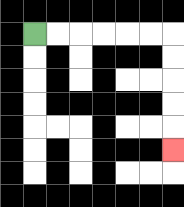{'start': '[1, 1]', 'end': '[7, 6]', 'path_directions': 'R,R,R,R,R,R,D,D,D,D,D', 'path_coordinates': '[[1, 1], [2, 1], [3, 1], [4, 1], [5, 1], [6, 1], [7, 1], [7, 2], [7, 3], [7, 4], [7, 5], [7, 6]]'}